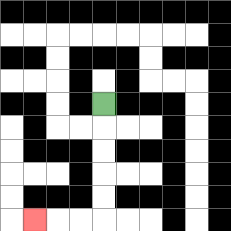{'start': '[4, 4]', 'end': '[1, 9]', 'path_directions': 'D,D,D,D,D,L,L,L', 'path_coordinates': '[[4, 4], [4, 5], [4, 6], [4, 7], [4, 8], [4, 9], [3, 9], [2, 9], [1, 9]]'}